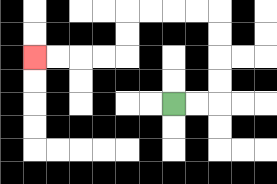{'start': '[7, 4]', 'end': '[1, 2]', 'path_directions': 'R,R,U,U,U,U,L,L,L,L,D,D,L,L,L,L', 'path_coordinates': '[[7, 4], [8, 4], [9, 4], [9, 3], [9, 2], [9, 1], [9, 0], [8, 0], [7, 0], [6, 0], [5, 0], [5, 1], [5, 2], [4, 2], [3, 2], [2, 2], [1, 2]]'}